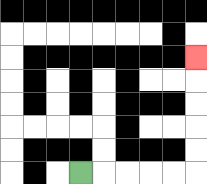{'start': '[3, 7]', 'end': '[8, 2]', 'path_directions': 'R,R,R,R,R,U,U,U,U,U', 'path_coordinates': '[[3, 7], [4, 7], [5, 7], [6, 7], [7, 7], [8, 7], [8, 6], [8, 5], [8, 4], [8, 3], [8, 2]]'}